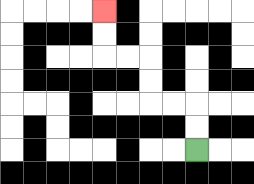{'start': '[8, 6]', 'end': '[4, 0]', 'path_directions': 'U,U,L,L,U,U,L,L,U,U', 'path_coordinates': '[[8, 6], [8, 5], [8, 4], [7, 4], [6, 4], [6, 3], [6, 2], [5, 2], [4, 2], [4, 1], [4, 0]]'}